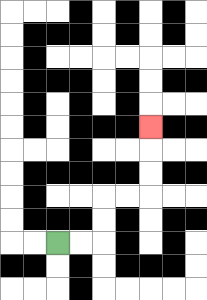{'start': '[2, 10]', 'end': '[6, 5]', 'path_directions': 'R,R,U,U,R,R,U,U,U', 'path_coordinates': '[[2, 10], [3, 10], [4, 10], [4, 9], [4, 8], [5, 8], [6, 8], [6, 7], [6, 6], [6, 5]]'}